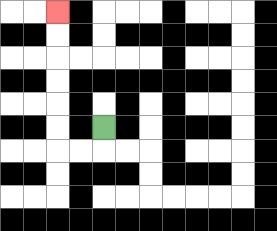{'start': '[4, 5]', 'end': '[2, 0]', 'path_directions': 'D,L,L,U,U,U,U,U,U', 'path_coordinates': '[[4, 5], [4, 6], [3, 6], [2, 6], [2, 5], [2, 4], [2, 3], [2, 2], [2, 1], [2, 0]]'}